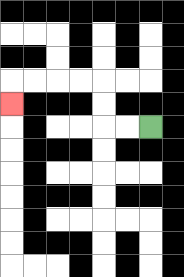{'start': '[6, 5]', 'end': '[0, 4]', 'path_directions': 'L,L,U,U,L,L,L,L,D', 'path_coordinates': '[[6, 5], [5, 5], [4, 5], [4, 4], [4, 3], [3, 3], [2, 3], [1, 3], [0, 3], [0, 4]]'}